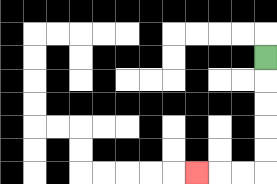{'start': '[11, 2]', 'end': '[8, 7]', 'path_directions': 'D,D,D,D,D,L,L,L', 'path_coordinates': '[[11, 2], [11, 3], [11, 4], [11, 5], [11, 6], [11, 7], [10, 7], [9, 7], [8, 7]]'}